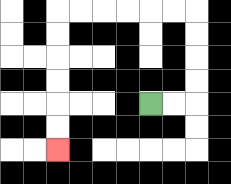{'start': '[6, 4]', 'end': '[2, 6]', 'path_directions': 'R,R,U,U,U,U,L,L,L,L,L,L,D,D,D,D,D,D', 'path_coordinates': '[[6, 4], [7, 4], [8, 4], [8, 3], [8, 2], [8, 1], [8, 0], [7, 0], [6, 0], [5, 0], [4, 0], [3, 0], [2, 0], [2, 1], [2, 2], [2, 3], [2, 4], [2, 5], [2, 6]]'}